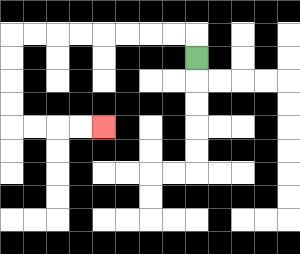{'start': '[8, 2]', 'end': '[4, 5]', 'path_directions': 'U,L,L,L,L,L,L,L,L,D,D,D,D,R,R,R,R', 'path_coordinates': '[[8, 2], [8, 1], [7, 1], [6, 1], [5, 1], [4, 1], [3, 1], [2, 1], [1, 1], [0, 1], [0, 2], [0, 3], [0, 4], [0, 5], [1, 5], [2, 5], [3, 5], [4, 5]]'}